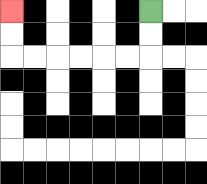{'start': '[6, 0]', 'end': '[0, 0]', 'path_directions': 'D,D,L,L,L,L,L,L,U,U', 'path_coordinates': '[[6, 0], [6, 1], [6, 2], [5, 2], [4, 2], [3, 2], [2, 2], [1, 2], [0, 2], [0, 1], [0, 0]]'}